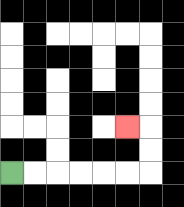{'start': '[0, 7]', 'end': '[5, 5]', 'path_directions': 'R,R,R,R,R,R,U,U,L', 'path_coordinates': '[[0, 7], [1, 7], [2, 7], [3, 7], [4, 7], [5, 7], [6, 7], [6, 6], [6, 5], [5, 5]]'}